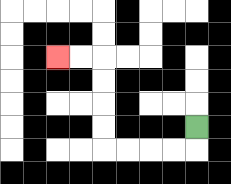{'start': '[8, 5]', 'end': '[2, 2]', 'path_directions': 'D,L,L,L,L,U,U,U,U,L,L', 'path_coordinates': '[[8, 5], [8, 6], [7, 6], [6, 6], [5, 6], [4, 6], [4, 5], [4, 4], [4, 3], [4, 2], [3, 2], [2, 2]]'}